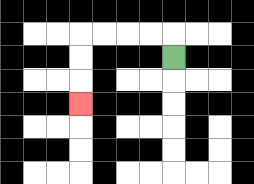{'start': '[7, 2]', 'end': '[3, 4]', 'path_directions': 'U,L,L,L,L,D,D,D', 'path_coordinates': '[[7, 2], [7, 1], [6, 1], [5, 1], [4, 1], [3, 1], [3, 2], [3, 3], [3, 4]]'}